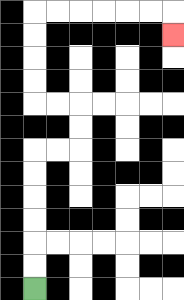{'start': '[1, 12]', 'end': '[7, 1]', 'path_directions': 'U,U,U,U,U,U,R,R,U,U,L,L,U,U,U,U,R,R,R,R,R,R,D', 'path_coordinates': '[[1, 12], [1, 11], [1, 10], [1, 9], [1, 8], [1, 7], [1, 6], [2, 6], [3, 6], [3, 5], [3, 4], [2, 4], [1, 4], [1, 3], [1, 2], [1, 1], [1, 0], [2, 0], [3, 0], [4, 0], [5, 0], [6, 0], [7, 0], [7, 1]]'}